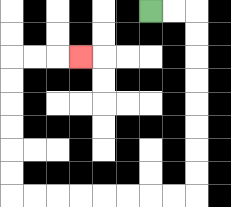{'start': '[6, 0]', 'end': '[3, 2]', 'path_directions': 'R,R,D,D,D,D,D,D,D,D,L,L,L,L,L,L,L,L,U,U,U,U,U,U,R,R,R', 'path_coordinates': '[[6, 0], [7, 0], [8, 0], [8, 1], [8, 2], [8, 3], [8, 4], [8, 5], [8, 6], [8, 7], [8, 8], [7, 8], [6, 8], [5, 8], [4, 8], [3, 8], [2, 8], [1, 8], [0, 8], [0, 7], [0, 6], [0, 5], [0, 4], [0, 3], [0, 2], [1, 2], [2, 2], [3, 2]]'}